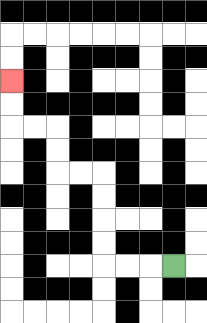{'start': '[7, 11]', 'end': '[0, 3]', 'path_directions': 'L,L,L,U,U,U,U,L,L,U,U,L,L,U,U', 'path_coordinates': '[[7, 11], [6, 11], [5, 11], [4, 11], [4, 10], [4, 9], [4, 8], [4, 7], [3, 7], [2, 7], [2, 6], [2, 5], [1, 5], [0, 5], [0, 4], [0, 3]]'}